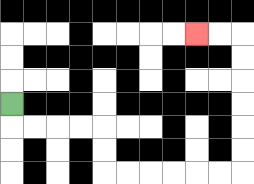{'start': '[0, 4]', 'end': '[8, 1]', 'path_directions': 'D,R,R,R,R,D,D,R,R,R,R,R,R,U,U,U,U,U,U,L,L', 'path_coordinates': '[[0, 4], [0, 5], [1, 5], [2, 5], [3, 5], [4, 5], [4, 6], [4, 7], [5, 7], [6, 7], [7, 7], [8, 7], [9, 7], [10, 7], [10, 6], [10, 5], [10, 4], [10, 3], [10, 2], [10, 1], [9, 1], [8, 1]]'}